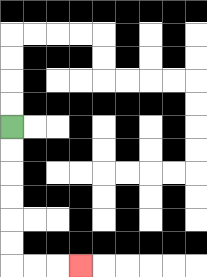{'start': '[0, 5]', 'end': '[3, 11]', 'path_directions': 'D,D,D,D,D,D,R,R,R', 'path_coordinates': '[[0, 5], [0, 6], [0, 7], [0, 8], [0, 9], [0, 10], [0, 11], [1, 11], [2, 11], [3, 11]]'}